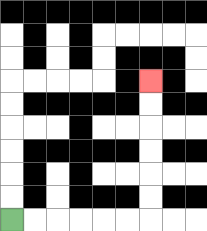{'start': '[0, 9]', 'end': '[6, 3]', 'path_directions': 'R,R,R,R,R,R,U,U,U,U,U,U', 'path_coordinates': '[[0, 9], [1, 9], [2, 9], [3, 9], [4, 9], [5, 9], [6, 9], [6, 8], [6, 7], [6, 6], [6, 5], [6, 4], [6, 3]]'}